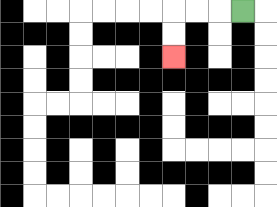{'start': '[10, 0]', 'end': '[7, 2]', 'path_directions': 'L,L,L,D,D', 'path_coordinates': '[[10, 0], [9, 0], [8, 0], [7, 0], [7, 1], [7, 2]]'}